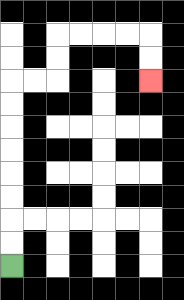{'start': '[0, 11]', 'end': '[6, 3]', 'path_directions': 'U,U,U,U,U,U,U,U,R,R,U,U,R,R,R,R,D,D', 'path_coordinates': '[[0, 11], [0, 10], [0, 9], [0, 8], [0, 7], [0, 6], [0, 5], [0, 4], [0, 3], [1, 3], [2, 3], [2, 2], [2, 1], [3, 1], [4, 1], [5, 1], [6, 1], [6, 2], [6, 3]]'}